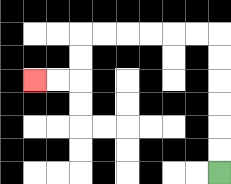{'start': '[9, 7]', 'end': '[1, 3]', 'path_directions': 'U,U,U,U,U,U,L,L,L,L,L,L,D,D,L,L', 'path_coordinates': '[[9, 7], [9, 6], [9, 5], [9, 4], [9, 3], [9, 2], [9, 1], [8, 1], [7, 1], [6, 1], [5, 1], [4, 1], [3, 1], [3, 2], [3, 3], [2, 3], [1, 3]]'}